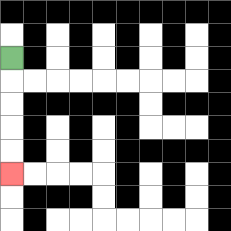{'start': '[0, 2]', 'end': '[0, 7]', 'path_directions': 'D,D,D,D,D', 'path_coordinates': '[[0, 2], [0, 3], [0, 4], [0, 5], [0, 6], [0, 7]]'}